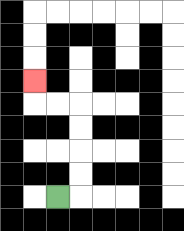{'start': '[2, 8]', 'end': '[1, 3]', 'path_directions': 'R,U,U,U,U,L,L,U', 'path_coordinates': '[[2, 8], [3, 8], [3, 7], [3, 6], [3, 5], [3, 4], [2, 4], [1, 4], [1, 3]]'}